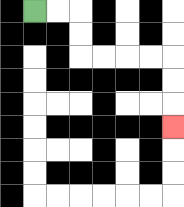{'start': '[1, 0]', 'end': '[7, 5]', 'path_directions': 'R,R,D,D,R,R,R,R,D,D,D', 'path_coordinates': '[[1, 0], [2, 0], [3, 0], [3, 1], [3, 2], [4, 2], [5, 2], [6, 2], [7, 2], [7, 3], [7, 4], [7, 5]]'}